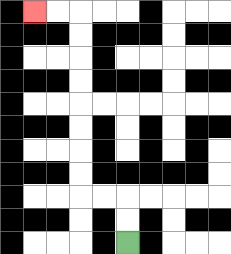{'start': '[5, 10]', 'end': '[1, 0]', 'path_directions': 'U,U,L,L,U,U,U,U,U,U,U,U,L,L', 'path_coordinates': '[[5, 10], [5, 9], [5, 8], [4, 8], [3, 8], [3, 7], [3, 6], [3, 5], [3, 4], [3, 3], [3, 2], [3, 1], [3, 0], [2, 0], [1, 0]]'}